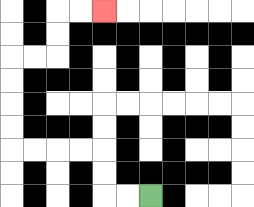{'start': '[6, 8]', 'end': '[4, 0]', 'path_directions': 'L,L,U,U,L,L,L,L,U,U,U,U,R,R,U,U,R,R', 'path_coordinates': '[[6, 8], [5, 8], [4, 8], [4, 7], [4, 6], [3, 6], [2, 6], [1, 6], [0, 6], [0, 5], [0, 4], [0, 3], [0, 2], [1, 2], [2, 2], [2, 1], [2, 0], [3, 0], [4, 0]]'}